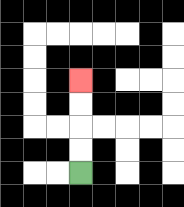{'start': '[3, 7]', 'end': '[3, 3]', 'path_directions': 'U,U,U,U', 'path_coordinates': '[[3, 7], [3, 6], [3, 5], [3, 4], [3, 3]]'}